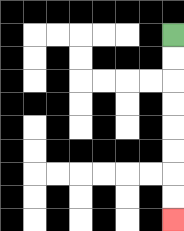{'start': '[7, 1]', 'end': '[7, 9]', 'path_directions': 'D,D,D,D,D,D,D,D', 'path_coordinates': '[[7, 1], [7, 2], [7, 3], [7, 4], [7, 5], [7, 6], [7, 7], [7, 8], [7, 9]]'}